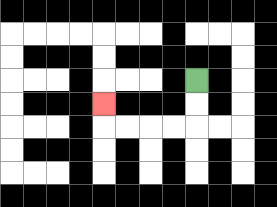{'start': '[8, 3]', 'end': '[4, 4]', 'path_directions': 'D,D,L,L,L,L,U', 'path_coordinates': '[[8, 3], [8, 4], [8, 5], [7, 5], [6, 5], [5, 5], [4, 5], [4, 4]]'}